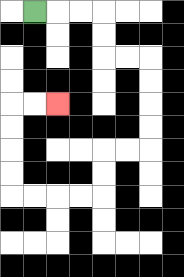{'start': '[1, 0]', 'end': '[2, 4]', 'path_directions': 'R,R,R,D,D,R,R,D,D,D,D,L,L,D,D,L,L,L,L,U,U,U,U,R,R', 'path_coordinates': '[[1, 0], [2, 0], [3, 0], [4, 0], [4, 1], [4, 2], [5, 2], [6, 2], [6, 3], [6, 4], [6, 5], [6, 6], [5, 6], [4, 6], [4, 7], [4, 8], [3, 8], [2, 8], [1, 8], [0, 8], [0, 7], [0, 6], [0, 5], [0, 4], [1, 4], [2, 4]]'}